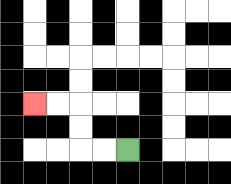{'start': '[5, 6]', 'end': '[1, 4]', 'path_directions': 'L,L,U,U,L,L', 'path_coordinates': '[[5, 6], [4, 6], [3, 6], [3, 5], [3, 4], [2, 4], [1, 4]]'}